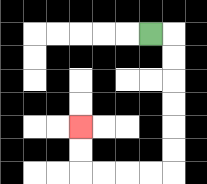{'start': '[6, 1]', 'end': '[3, 5]', 'path_directions': 'R,D,D,D,D,D,D,L,L,L,L,U,U', 'path_coordinates': '[[6, 1], [7, 1], [7, 2], [7, 3], [7, 4], [7, 5], [7, 6], [7, 7], [6, 7], [5, 7], [4, 7], [3, 7], [3, 6], [3, 5]]'}